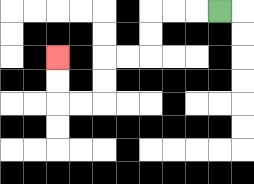{'start': '[9, 0]', 'end': '[2, 2]', 'path_directions': 'L,L,L,D,D,L,L,D,D,L,L,U,U', 'path_coordinates': '[[9, 0], [8, 0], [7, 0], [6, 0], [6, 1], [6, 2], [5, 2], [4, 2], [4, 3], [4, 4], [3, 4], [2, 4], [2, 3], [2, 2]]'}